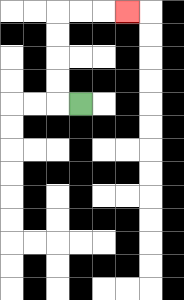{'start': '[3, 4]', 'end': '[5, 0]', 'path_directions': 'L,U,U,U,U,R,R,R', 'path_coordinates': '[[3, 4], [2, 4], [2, 3], [2, 2], [2, 1], [2, 0], [3, 0], [4, 0], [5, 0]]'}